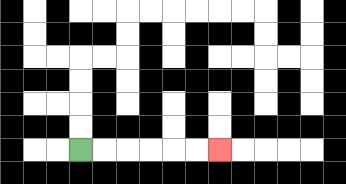{'start': '[3, 6]', 'end': '[9, 6]', 'path_directions': 'R,R,R,R,R,R', 'path_coordinates': '[[3, 6], [4, 6], [5, 6], [6, 6], [7, 6], [8, 6], [9, 6]]'}